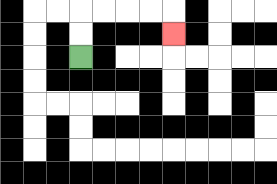{'start': '[3, 2]', 'end': '[7, 1]', 'path_directions': 'U,U,R,R,R,R,D', 'path_coordinates': '[[3, 2], [3, 1], [3, 0], [4, 0], [5, 0], [6, 0], [7, 0], [7, 1]]'}